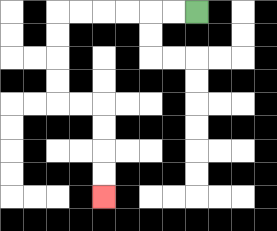{'start': '[8, 0]', 'end': '[4, 8]', 'path_directions': 'L,L,L,L,L,L,D,D,D,D,R,R,D,D,D,D', 'path_coordinates': '[[8, 0], [7, 0], [6, 0], [5, 0], [4, 0], [3, 0], [2, 0], [2, 1], [2, 2], [2, 3], [2, 4], [3, 4], [4, 4], [4, 5], [4, 6], [4, 7], [4, 8]]'}